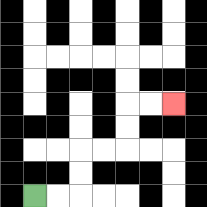{'start': '[1, 8]', 'end': '[7, 4]', 'path_directions': 'R,R,U,U,R,R,U,U,R,R', 'path_coordinates': '[[1, 8], [2, 8], [3, 8], [3, 7], [3, 6], [4, 6], [5, 6], [5, 5], [5, 4], [6, 4], [7, 4]]'}